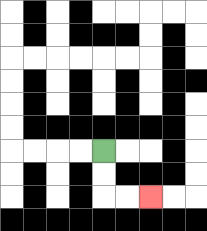{'start': '[4, 6]', 'end': '[6, 8]', 'path_directions': 'D,D,R,R', 'path_coordinates': '[[4, 6], [4, 7], [4, 8], [5, 8], [6, 8]]'}